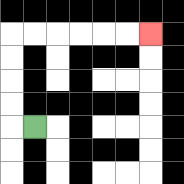{'start': '[1, 5]', 'end': '[6, 1]', 'path_directions': 'L,U,U,U,U,R,R,R,R,R,R', 'path_coordinates': '[[1, 5], [0, 5], [0, 4], [0, 3], [0, 2], [0, 1], [1, 1], [2, 1], [3, 1], [4, 1], [5, 1], [6, 1]]'}